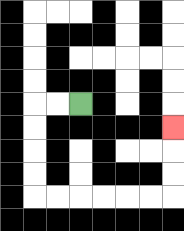{'start': '[3, 4]', 'end': '[7, 5]', 'path_directions': 'L,L,D,D,D,D,R,R,R,R,R,R,U,U,U', 'path_coordinates': '[[3, 4], [2, 4], [1, 4], [1, 5], [1, 6], [1, 7], [1, 8], [2, 8], [3, 8], [4, 8], [5, 8], [6, 8], [7, 8], [7, 7], [7, 6], [7, 5]]'}